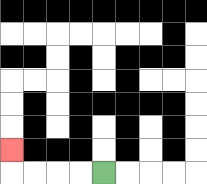{'start': '[4, 7]', 'end': '[0, 6]', 'path_directions': 'L,L,L,L,U', 'path_coordinates': '[[4, 7], [3, 7], [2, 7], [1, 7], [0, 7], [0, 6]]'}